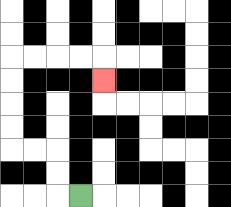{'start': '[3, 8]', 'end': '[4, 3]', 'path_directions': 'L,U,U,L,L,U,U,U,U,R,R,R,R,D', 'path_coordinates': '[[3, 8], [2, 8], [2, 7], [2, 6], [1, 6], [0, 6], [0, 5], [0, 4], [0, 3], [0, 2], [1, 2], [2, 2], [3, 2], [4, 2], [4, 3]]'}